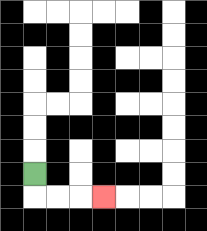{'start': '[1, 7]', 'end': '[4, 8]', 'path_directions': 'D,R,R,R', 'path_coordinates': '[[1, 7], [1, 8], [2, 8], [3, 8], [4, 8]]'}